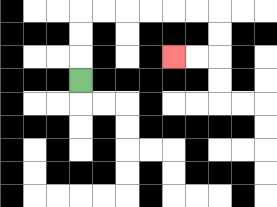{'start': '[3, 3]', 'end': '[7, 2]', 'path_directions': 'U,U,U,R,R,R,R,R,R,D,D,L,L', 'path_coordinates': '[[3, 3], [3, 2], [3, 1], [3, 0], [4, 0], [5, 0], [6, 0], [7, 0], [8, 0], [9, 0], [9, 1], [9, 2], [8, 2], [7, 2]]'}